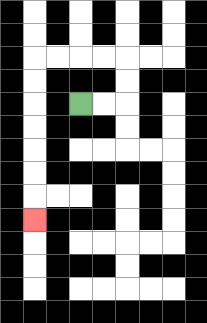{'start': '[3, 4]', 'end': '[1, 9]', 'path_directions': 'R,R,U,U,L,L,L,L,D,D,D,D,D,D,D', 'path_coordinates': '[[3, 4], [4, 4], [5, 4], [5, 3], [5, 2], [4, 2], [3, 2], [2, 2], [1, 2], [1, 3], [1, 4], [1, 5], [1, 6], [1, 7], [1, 8], [1, 9]]'}